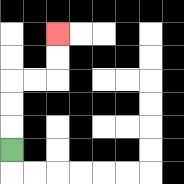{'start': '[0, 6]', 'end': '[2, 1]', 'path_directions': 'U,U,U,R,R,U,U', 'path_coordinates': '[[0, 6], [0, 5], [0, 4], [0, 3], [1, 3], [2, 3], [2, 2], [2, 1]]'}